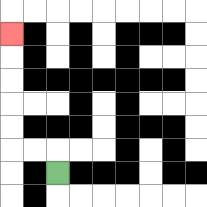{'start': '[2, 7]', 'end': '[0, 1]', 'path_directions': 'U,L,L,U,U,U,U,U', 'path_coordinates': '[[2, 7], [2, 6], [1, 6], [0, 6], [0, 5], [0, 4], [0, 3], [0, 2], [0, 1]]'}